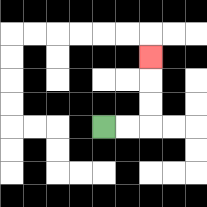{'start': '[4, 5]', 'end': '[6, 2]', 'path_directions': 'R,R,U,U,U', 'path_coordinates': '[[4, 5], [5, 5], [6, 5], [6, 4], [6, 3], [6, 2]]'}